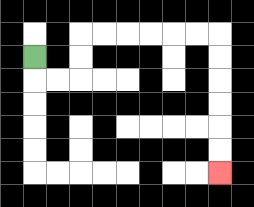{'start': '[1, 2]', 'end': '[9, 7]', 'path_directions': 'D,R,R,U,U,R,R,R,R,R,R,D,D,D,D,D,D', 'path_coordinates': '[[1, 2], [1, 3], [2, 3], [3, 3], [3, 2], [3, 1], [4, 1], [5, 1], [6, 1], [7, 1], [8, 1], [9, 1], [9, 2], [9, 3], [9, 4], [9, 5], [9, 6], [9, 7]]'}